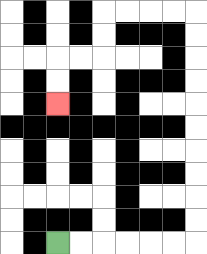{'start': '[2, 10]', 'end': '[2, 4]', 'path_directions': 'R,R,R,R,R,R,U,U,U,U,U,U,U,U,U,U,L,L,L,L,D,D,L,L,D,D', 'path_coordinates': '[[2, 10], [3, 10], [4, 10], [5, 10], [6, 10], [7, 10], [8, 10], [8, 9], [8, 8], [8, 7], [8, 6], [8, 5], [8, 4], [8, 3], [8, 2], [8, 1], [8, 0], [7, 0], [6, 0], [5, 0], [4, 0], [4, 1], [4, 2], [3, 2], [2, 2], [2, 3], [2, 4]]'}